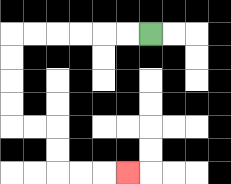{'start': '[6, 1]', 'end': '[5, 7]', 'path_directions': 'L,L,L,L,L,L,D,D,D,D,R,R,D,D,R,R,R', 'path_coordinates': '[[6, 1], [5, 1], [4, 1], [3, 1], [2, 1], [1, 1], [0, 1], [0, 2], [0, 3], [0, 4], [0, 5], [1, 5], [2, 5], [2, 6], [2, 7], [3, 7], [4, 7], [5, 7]]'}